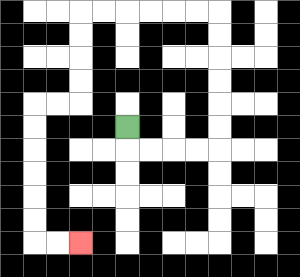{'start': '[5, 5]', 'end': '[3, 10]', 'path_directions': 'D,R,R,R,R,U,U,U,U,U,U,L,L,L,L,L,L,D,D,D,D,L,L,D,D,D,D,D,D,R,R', 'path_coordinates': '[[5, 5], [5, 6], [6, 6], [7, 6], [8, 6], [9, 6], [9, 5], [9, 4], [9, 3], [9, 2], [9, 1], [9, 0], [8, 0], [7, 0], [6, 0], [5, 0], [4, 0], [3, 0], [3, 1], [3, 2], [3, 3], [3, 4], [2, 4], [1, 4], [1, 5], [1, 6], [1, 7], [1, 8], [1, 9], [1, 10], [2, 10], [3, 10]]'}